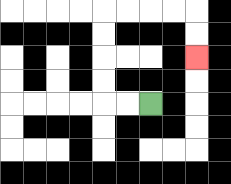{'start': '[6, 4]', 'end': '[8, 2]', 'path_directions': 'L,L,U,U,U,U,R,R,R,R,D,D', 'path_coordinates': '[[6, 4], [5, 4], [4, 4], [4, 3], [4, 2], [4, 1], [4, 0], [5, 0], [6, 0], [7, 0], [8, 0], [8, 1], [8, 2]]'}